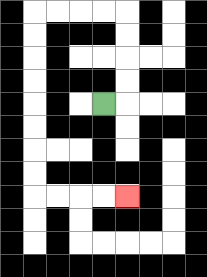{'start': '[4, 4]', 'end': '[5, 8]', 'path_directions': 'R,U,U,U,U,L,L,L,L,D,D,D,D,D,D,D,D,R,R,R,R', 'path_coordinates': '[[4, 4], [5, 4], [5, 3], [5, 2], [5, 1], [5, 0], [4, 0], [3, 0], [2, 0], [1, 0], [1, 1], [1, 2], [1, 3], [1, 4], [1, 5], [1, 6], [1, 7], [1, 8], [2, 8], [3, 8], [4, 8], [5, 8]]'}